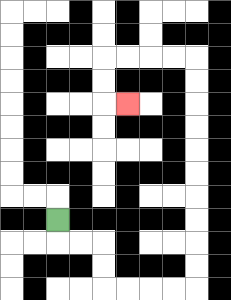{'start': '[2, 9]', 'end': '[5, 4]', 'path_directions': 'D,R,R,D,D,R,R,R,R,U,U,U,U,U,U,U,U,U,U,L,L,L,L,D,D,R', 'path_coordinates': '[[2, 9], [2, 10], [3, 10], [4, 10], [4, 11], [4, 12], [5, 12], [6, 12], [7, 12], [8, 12], [8, 11], [8, 10], [8, 9], [8, 8], [8, 7], [8, 6], [8, 5], [8, 4], [8, 3], [8, 2], [7, 2], [6, 2], [5, 2], [4, 2], [4, 3], [4, 4], [5, 4]]'}